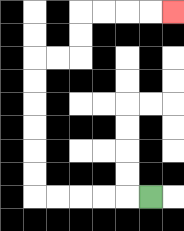{'start': '[6, 8]', 'end': '[7, 0]', 'path_directions': 'L,L,L,L,L,U,U,U,U,U,U,R,R,U,U,R,R,R,R', 'path_coordinates': '[[6, 8], [5, 8], [4, 8], [3, 8], [2, 8], [1, 8], [1, 7], [1, 6], [1, 5], [1, 4], [1, 3], [1, 2], [2, 2], [3, 2], [3, 1], [3, 0], [4, 0], [5, 0], [6, 0], [7, 0]]'}